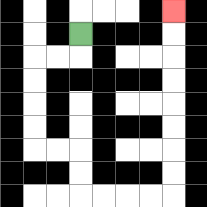{'start': '[3, 1]', 'end': '[7, 0]', 'path_directions': 'D,L,L,D,D,D,D,R,R,D,D,R,R,R,R,U,U,U,U,U,U,U,U', 'path_coordinates': '[[3, 1], [3, 2], [2, 2], [1, 2], [1, 3], [1, 4], [1, 5], [1, 6], [2, 6], [3, 6], [3, 7], [3, 8], [4, 8], [5, 8], [6, 8], [7, 8], [7, 7], [7, 6], [7, 5], [7, 4], [7, 3], [7, 2], [7, 1], [7, 0]]'}